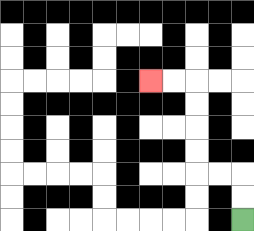{'start': '[10, 9]', 'end': '[6, 3]', 'path_directions': 'U,U,L,L,U,U,U,U,L,L', 'path_coordinates': '[[10, 9], [10, 8], [10, 7], [9, 7], [8, 7], [8, 6], [8, 5], [8, 4], [8, 3], [7, 3], [6, 3]]'}